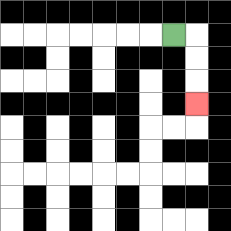{'start': '[7, 1]', 'end': '[8, 4]', 'path_directions': 'R,D,D,D', 'path_coordinates': '[[7, 1], [8, 1], [8, 2], [8, 3], [8, 4]]'}